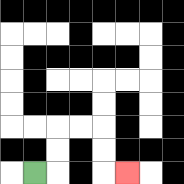{'start': '[1, 7]', 'end': '[5, 7]', 'path_directions': 'R,U,U,R,R,D,D,R', 'path_coordinates': '[[1, 7], [2, 7], [2, 6], [2, 5], [3, 5], [4, 5], [4, 6], [4, 7], [5, 7]]'}